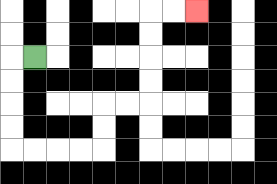{'start': '[1, 2]', 'end': '[8, 0]', 'path_directions': 'L,D,D,D,D,R,R,R,R,U,U,R,R,U,U,U,U,R,R', 'path_coordinates': '[[1, 2], [0, 2], [0, 3], [0, 4], [0, 5], [0, 6], [1, 6], [2, 6], [3, 6], [4, 6], [4, 5], [4, 4], [5, 4], [6, 4], [6, 3], [6, 2], [6, 1], [6, 0], [7, 0], [8, 0]]'}